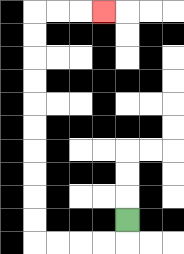{'start': '[5, 9]', 'end': '[4, 0]', 'path_directions': 'D,L,L,L,L,U,U,U,U,U,U,U,U,U,U,R,R,R', 'path_coordinates': '[[5, 9], [5, 10], [4, 10], [3, 10], [2, 10], [1, 10], [1, 9], [1, 8], [1, 7], [1, 6], [1, 5], [1, 4], [1, 3], [1, 2], [1, 1], [1, 0], [2, 0], [3, 0], [4, 0]]'}